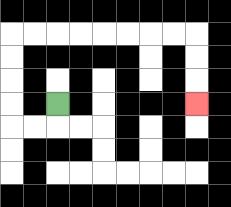{'start': '[2, 4]', 'end': '[8, 4]', 'path_directions': 'D,L,L,U,U,U,U,R,R,R,R,R,R,R,R,D,D,D', 'path_coordinates': '[[2, 4], [2, 5], [1, 5], [0, 5], [0, 4], [0, 3], [0, 2], [0, 1], [1, 1], [2, 1], [3, 1], [4, 1], [5, 1], [6, 1], [7, 1], [8, 1], [8, 2], [8, 3], [8, 4]]'}